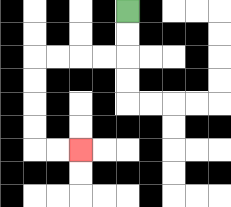{'start': '[5, 0]', 'end': '[3, 6]', 'path_directions': 'D,D,L,L,L,L,D,D,D,D,R,R', 'path_coordinates': '[[5, 0], [5, 1], [5, 2], [4, 2], [3, 2], [2, 2], [1, 2], [1, 3], [1, 4], [1, 5], [1, 6], [2, 6], [3, 6]]'}